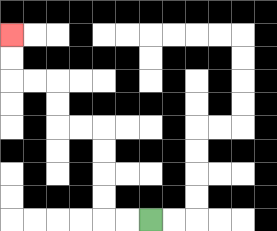{'start': '[6, 9]', 'end': '[0, 1]', 'path_directions': 'L,L,U,U,U,U,L,L,U,U,L,L,U,U', 'path_coordinates': '[[6, 9], [5, 9], [4, 9], [4, 8], [4, 7], [4, 6], [4, 5], [3, 5], [2, 5], [2, 4], [2, 3], [1, 3], [0, 3], [0, 2], [0, 1]]'}